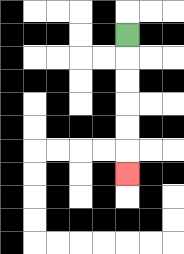{'start': '[5, 1]', 'end': '[5, 7]', 'path_directions': 'D,D,D,D,D,D', 'path_coordinates': '[[5, 1], [5, 2], [5, 3], [5, 4], [5, 5], [5, 6], [5, 7]]'}